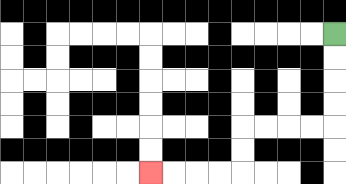{'start': '[14, 1]', 'end': '[6, 7]', 'path_directions': 'D,D,D,D,L,L,L,L,D,D,L,L,L,L', 'path_coordinates': '[[14, 1], [14, 2], [14, 3], [14, 4], [14, 5], [13, 5], [12, 5], [11, 5], [10, 5], [10, 6], [10, 7], [9, 7], [8, 7], [7, 7], [6, 7]]'}